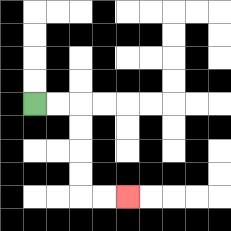{'start': '[1, 4]', 'end': '[5, 8]', 'path_directions': 'R,R,D,D,D,D,R,R', 'path_coordinates': '[[1, 4], [2, 4], [3, 4], [3, 5], [3, 6], [3, 7], [3, 8], [4, 8], [5, 8]]'}